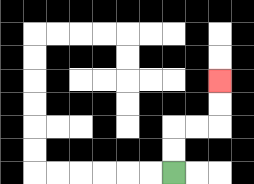{'start': '[7, 7]', 'end': '[9, 3]', 'path_directions': 'U,U,R,R,U,U', 'path_coordinates': '[[7, 7], [7, 6], [7, 5], [8, 5], [9, 5], [9, 4], [9, 3]]'}